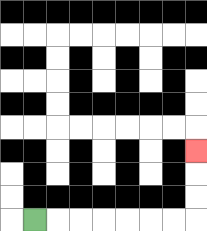{'start': '[1, 9]', 'end': '[8, 6]', 'path_directions': 'R,R,R,R,R,R,R,U,U,U', 'path_coordinates': '[[1, 9], [2, 9], [3, 9], [4, 9], [5, 9], [6, 9], [7, 9], [8, 9], [8, 8], [8, 7], [8, 6]]'}